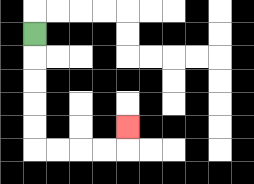{'start': '[1, 1]', 'end': '[5, 5]', 'path_directions': 'D,D,D,D,D,R,R,R,R,U', 'path_coordinates': '[[1, 1], [1, 2], [1, 3], [1, 4], [1, 5], [1, 6], [2, 6], [3, 6], [4, 6], [5, 6], [5, 5]]'}